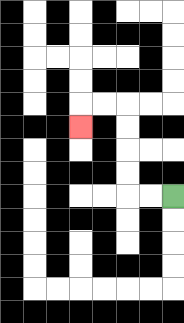{'start': '[7, 8]', 'end': '[3, 5]', 'path_directions': 'L,L,U,U,U,U,L,L,D', 'path_coordinates': '[[7, 8], [6, 8], [5, 8], [5, 7], [5, 6], [5, 5], [5, 4], [4, 4], [3, 4], [3, 5]]'}